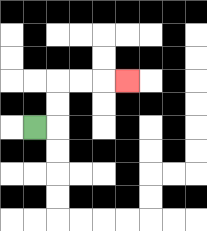{'start': '[1, 5]', 'end': '[5, 3]', 'path_directions': 'R,U,U,R,R,R', 'path_coordinates': '[[1, 5], [2, 5], [2, 4], [2, 3], [3, 3], [4, 3], [5, 3]]'}